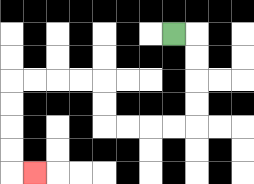{'start': '[7, 1]', 'end': '[1, 7]', 'path_directions': 'R,D,D,D,D,L,L,L,L,U,U,L,L,L,L,D,D,D,D,R', 'path_coordinates': '[[7, 1], [8, 1], [8, 2], [8, 3], [8, 4], [8, 5], [7, 5], [6, 5], [5, 5], [4, 5], [4, 4], [4, 3], [3, 3], [2, 3], [1, 3], [0, 3], [0, 4], [0, 5], [0, 6], [0, 7], [1, 7]]'}